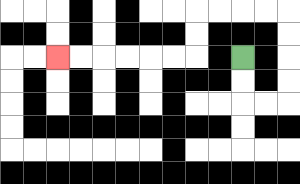{'start': '[10, 2]', 'end': '[2, 2]', 'path_directions': 'D,D,R,R,U,U,U,U,L,L,L,L,D,D,L,L,L,L,L,L', 'path_coordinates': '[[10, 2], [10, 3], [10, 4], [11, 4], [12, 4], [12, 3], [12, 2], [12, 1], [12, 0], [11, 0], [10, 0], [9, 0], [8, 0], [8, 1], [8, 2], [7, 2], [6, 2], [5, 2], [4, 2], [3, 2], [2, 2]]'}